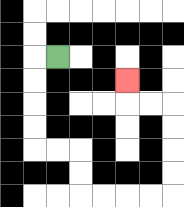{'start': '[2, 2]', 'end': '[5, 3]', 'path_directions': 'L,D,D,D,D,R,R,D,D,R,R,R,R,U,U,U,U,L,L,U', 'path_coordinates': '[[2, 2], [1, 2], [1, 3], [1, 4], [1, 5], [1, 6], [2, 6], [3, 6], [3, 7], [3, 8], [4, 8], [5, 8], [6, 8], [7, 8], [7, 7], [7, 6], [7, 5], [7, 4], [6, 4], [5, 4], [5, 3]]'}